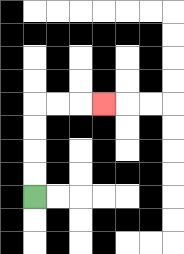{'start': '[1, 8]', 'end': '[4, 4]', 'path_directions': 'U,U,U,U,R,R,R', 'path_coordinates': '[[1, 8], [1, 7], [1, 6], [1, 5], [1, 4], [2, 4], [3, 4], [4, 4]]'}